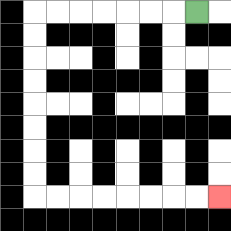{'start': '[8, 0]', 'end': '[9, 8]', 'path_directions': 'L,L,L,L,L,L,L,D,D,D,D,D,D,D,D,R,R,R,R,R,R,R,R', 'path_coordinates': '[[8, 0], [7, 0], [6, 0], [5, 0], [4, 0], [3, 0], [2, 0], [1, 0], [1, 1], [1, 2], [1, 3], [1, 4], [1, 5], [1, 6], [1, 7], [1, 8], [2, 8], [3, 8], [4, 8], [5, 8], [6, 8], [7, 8], [8, 8], [9, 8]]'}